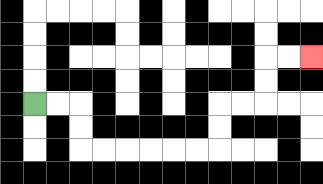{'start': '[1, 4]', 'end': '[13, 2]', 'path_directions': 'R,R,D,D,R,R,R,R,R,R,U,U,R,R,U,U,R,R', 'path_coordinates': '[[1, 4], [2, 4], [3, 4], [3, 5], [3, 6], [4, 6], [5, 6], [6, 6], [7, 6], [8, 6], [9, 6], [9, 5], [9, 4], [10, 4], [11, 4], [11, 3], [11, 2], [12, 2], [13, 2]]'}